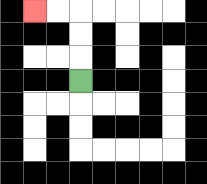{'start': '[3, 3]', 'end': '[1, 0]', 'path_directions': 'U,U,U,L,L', 'path_coordinates': '[[3, 3], [3, 2], [3, 1], [3, 0], [2, 0], [1, 0]]'}